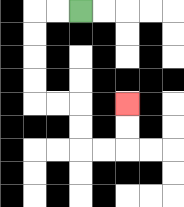{'start': '[3, 0]', 'end': '[5, 4]', 'path_directions': 'L,L,D,D,D,D,R,R,D,D,R,R,U,U', 'path_coordinates': '[[3, 0], [2, 0], [1, 0], [1, 1], [1, 2], [1, 3], [1, 4], [2, 4], [3, 4], [3, 5], [3, 6], [4, 6], [5, 6], [5, 5], [5, 4]]'}